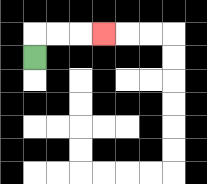{'start': '[1, 2]', 'end': '[4, 1]', 'path_directions': 'U,R,R,R', 'path_coordinates': '[[1, 2], [1, 1], [2, 1], [3, 1], [4, 1]]'}